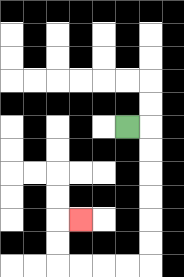{'start': '[5, 5]', 'end': '[3, 9]', 'path_directions': 'R,D,D,D,D,D,D,L,L,L,L,U,U,R', 'path_coordinates': '[[5, 5], [6, 5], [6, 6], [6, 7], [6, 8], [6, 9], [6, 10], [6, 11], [5, 11], [4, 11], [3, 11], [2, 11], [2, 10], [2, 9], [3, 9]]'}